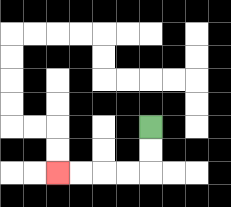{'start': '[6, 5]', 'end': '[2, 7]', 'path_directions': 'D,D,L,L,L,L', 'path_coordinates': '[[6, 5], [6, 6], [6, 7], [5, 7], [4, 7], [3, 7], [2, 7]]'}